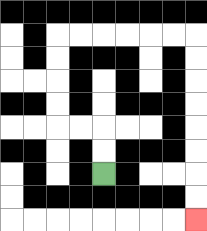{'start': '[4, 7]', 'end': '[8, 9]', 'path_directions': 'U,U,L,L,U,U,U,U,R,R,R,R,R,R,D,D,D,D,D,D,D,D', 'path_coordinates': '[[4, 7], [4, 6], [4, 5], [3, 5], [2, 5], [2, 4], [2, 3], [2, 2], [2, 1], [3, 1], [4, 1], [5, 1], [6, 1], [7, 1], [8, 1], [8, 2], [8, 3], [8, 4], [8, 5], [8, 6], [8, 7], [8, 8], [8, 9]]'}